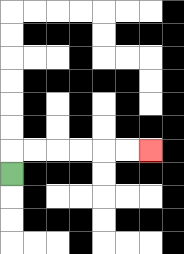{'start': '[0, 7]', 'end': '[6, 6]', 'path_directions': 'U,R,R,R,R,R,R', 'path_coordinates': '[[0, 7], [0, 6], [1, 6], [2, 6], [3, 6], [4, 6], [5, 6], [6, 6]]'}